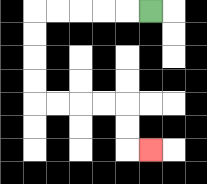{'start': '[6, 0]', 'end': '[6, 6]', 'path_directions': 'L,L,L,L,L,D,D,D,D,R,R,R,R,D,D,R', 'path_coordinates': '[[6, 0], [5, 0], [4, 0], [3, 0], [2, 0], [1, 0], [1, 1], [1, 2], [1, 3], [1, 4], [2, 4], [3, 4], [4, 4], [5, 4], [5, 5], [5, 6], [6, 6]]'}